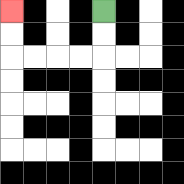{'start': '[4, 0]', 'end': '[0, 0]', 'path_directions': 'D,D,L,L,L,L,U,U', 'path_coordinates': '[[4, 0], [4, 1], [4, 2], [3, 2], [2, 2], [1, 2], [0, 2], [0, 1], [0, 0]]'}